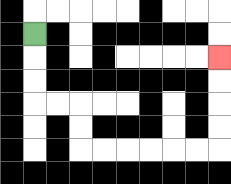{'start': '[1, 1]', 'end': '[9, 2]', 'path_directions': 'D,D,D,R,R,D,D,R,R,R,R,R,R,U,U,U,U', 'path_coordinates': '[[1, 1], [1, 2], [1, 3], [1, 4], [2, 4], [3, 4], [3, 5], [3, 6], [4, 6], [5, 6], [6, 6], [7, 6], [8, 6], [9, 6], [9, 5], [9, 4], [9, 3], [9, 2]]'}